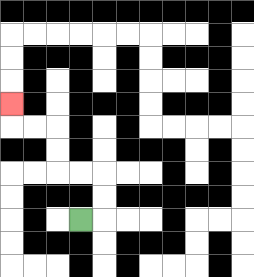{'start': '[3, 9]', 'end': '[0, 4]', 'path_directions': 'R,U,U,L,L,U,U,L,L,U', 'path_coordinates': '[[3, 9], [4, 9], [4, 8], [4, 7], [3, 7], [2, 7], [2, 6], [2, 5], [1, 5], [0, 5], [0, 4]]'}